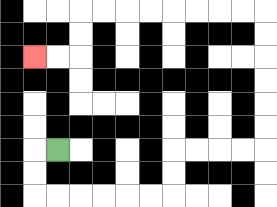{'start': '[2, 6]', 'end': '[1, 2]', 'path_directions': 'L,D,D,R,R,R,R,R,R,U,U,R,R,R,R,U,U,U,U,U,U,L,L,L,L,L,L,L,L,D,D,L,L', 'path_coordinates': '[[2, 6], [1, 6], [1, 7], [1, 8], [2, 8], [3, 8], [4, 8], [5, 8], [6, 8], [7, 8], [7, 7], [7, 6], [8, 6], [9, 6], [10, 6], [11, 6], [11, 5], [11, 4], [11, 3], [11, 2], [11, 1], [11, 0], [10, 0], [9, 0], [8, 0], [7, 0], [6, 0], [5, 0], [4, 0], [3, 0], [3, 1], [3, 2], [2, 2], [1, 2]]'}